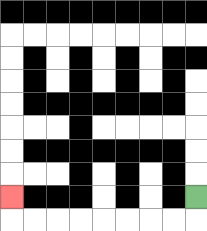{'start': '[8, 8]', 'end': '[0, 8]', 'path_directions': 'D,L,L,L,L,L,L,L,L,U', 'path_coordinates': '[[8, 8], [8, 9], [7, 9], [6, 9], [5, 9], [4, 9], [3, 9], [2, 9], [1, 9], [0, 9], [0, 8]]'}